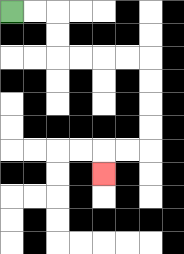{'start': '[0, 0]', 'end': '[4, 7]', 'path_directions': 'R,R,D,D,R,R,R,R,D,D,D,D,L,L,D', 'path_coordinates': '[[0, 0], [1, 0], [2, 0], [2, 1], [2, 2], [3, 2], [4, 2], [5, 2], [6, 2], [6, 3], [6, 4], [6, 5], [6, 6], [5, 6], [4, 6], [4, 7]]'}